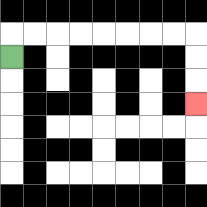{'start': '[0, 2]', 'end': '[8, 4]', 'path_directions': 'U,R,R,R,R,R,R,R,R,D,D,D', 'path_coordinates': '[[0, 2], [0, 1], [1, 1], [2, 1], [3, 1], [4, 1], [5, 1], [6, 1], [7, 1], [8, 1], [8, 2], [8, 3], [8, 4]]'}